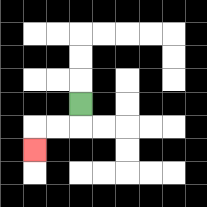{'start': '[3, 4]', 'end': '[1, 6]', 'path_directions': 'D,L,L,D', 'path_coordinates': '[[3, 4], [3, 5], [2, 5], [1, 5], [1, 6]]'}